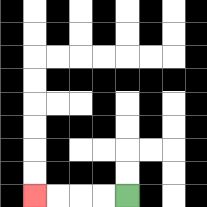{'start': '[5, 8]', 'end': '[1, 8]', 'path_directions': 'L,L,L,L', 'path_coordinates': '[[5, 8], [4, 8], [3, 8], [2, 8], [1, 8]]'}